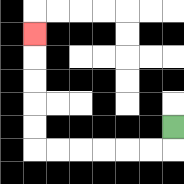{'start': '[7, 5]', 'end': '[1, 1]', 'path_directions': 'D,L,L,L,L,L,L,U,U,U,U,U', 'path_coordinates': '[[7, 5], [7, 6], [6, 6], [5, 6], [4, 6], [3, 6], [2, 6], [1, 6], [1, 5], [1, 4], [1, 3], [1, 2], [1, 1]]'}